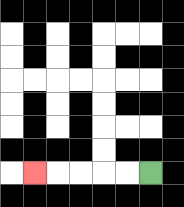{'start': '[6, 7]', 'end': '[1, 7]', 'path_directions': 'L,L,L,L,L', 'path_coordinates': '[[6, 7], [5, 7], [4, 7], [3, 7], [2, 7], [1, 7]]'}